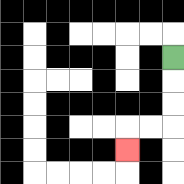{'start': '[7, 2]', 'end': '[5, 6]', 'path_directions': 'D,D,D,L,L,D', 'path_coordinates': '[[7, 2], [7, 3], [7, 4], [7, 5], [6, 5], [5, 5], [5, 6]]'}